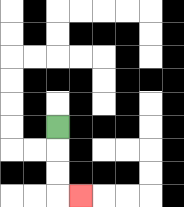{'start': '[2, 5]', 'end': '[3, 8]', 'path_directions': 'D,D,D,R', 'path_coordinates': '[[2, 5], [2, 6], [2, 7], [2, 8], [3, 8]]'}